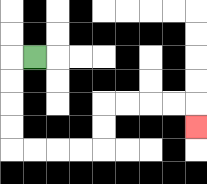{'start': '[1, 2]', 'end': '[8, 5]', 'path_directions': 'L,D,D,D,D,R,R,R,R,U,U,R,R,R,R,D', 'path_coordinates': '[[1, 2], [0, 2], [0, 3], [0, 4], [0, 5], [0, 6], [1, 6], [2, 6], [3, 6], [4, 6], [4, 5], [4, 4], [5, 4], [6, 4], [7, 4], [8, 4], [8, 5]]'}